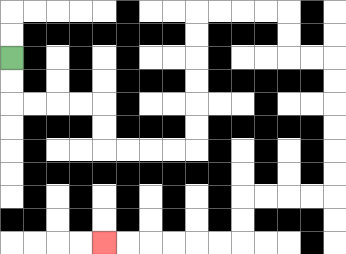{'start': '[0, 2]', 'end': '[4, 10]', 'path_directions': 'D,D,R,R,R,R,D,D,R,R,R,R,U,U,U,U,U,U,R,R,R,R,D,D,R,R,D,D,D,D,D,D,L,L,L,L,D,D,L,L,L,L,L,L', 'path_coordinates': '[[0, 2], [0, 3], [0, 4], [1, 4], [2, 4], [3, 4], [4, 4], [4, 5], [4, 6], [5, 6], [6, 6], [7, 6], [8, 6], [8, 5], [8, 4], [8, 3], [8, 2], [8, 1], [8, 0], [9, 0], [10, 0], [11, 0], [12, 0], [12, 1], [12, 2], [13, 2], [14, 2], [14, 3], [14, 4], [14, 5], [14, 6], [14, 7], [14, 8], [13, 8], [12, 8], [11, 8], [10, 8], [10, 9], [10, 10], [9, 10], [8, 10], [7, 10], [6, 10], [5, 10], [4, 10]]'}